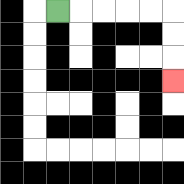{'start': '[2, 0]', 'end': '[7, 3]', 'path_directions': 'R,R,R,R,R,D,D,D', 'path_coordinates': '[[2, 0], [3, 0], [4, 0], [5, 0], [6, 0], [7, 0], [7, 1], [7, 2], [7, 3]]'}